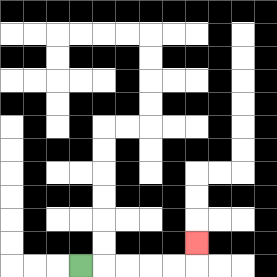{'start': '[3, 11]', 'end': '[8, 10]', 'path_directions': 'R,R,R,R,R,U', 'path_coordinates': '[[3, 11], [4, 11], [5, 11], [6, 11], [7, 11], [8, 11], [8, 10]]'}